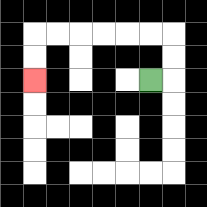{'start': '[6, 3]', 'end': '[1, 3]', 'path_directions': 'R,U,U,L,L,L,L,L,L,D,D', 'path_coordinates': '[[6, 3], [7, 3], [7, 2], [7, 1], [6, 1], [5, 1], [4, 1], [3, 1], [2, 1], [1, 1], [1, 2], [1, 3]]'}